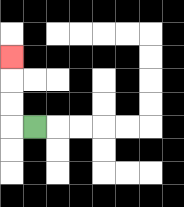{'start': '[1, 5]', 'end': '[0, 2]', 'path_directions': 'L,U,U,U', 'path_coordinates': '[[1, 5], [0, 5], [0, 4], [0, 3], [0, 2]]'}